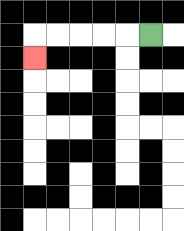{'start': '[6, 1]', 'end': '[1, 2]', 'path_directions': 'L,L,L,L,L,D', 'path_coordinates': '[[6, 1], [5, 1], [4, 1], [3, 1], [2, 1], [1, 1], [1, 2]]'}